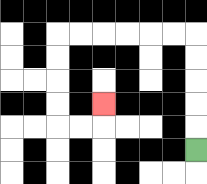{'start': '[8, 6]', 'end': '[4, 4]', 'path_directions': 'U,U,U,U,U,L,L,L,L,L,L,D,D,D,D,R,R,U', 'path_coordinates': '[[8, 6], [8, 5], [8, 4], [8, 3], [8, 2], [8, 1], [7, 1], [6, 1], [5, 1], [4, 1], [3, 1], [2, 1], [2, 2], [2, 3], [2, 4], [2, 5], [3, 5], [4, 5], [4, 4]]'}